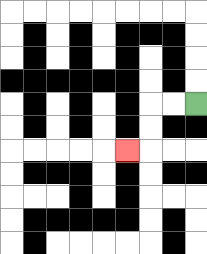{'start': '[8, 4]', 'end': '[5, 6]', 'path_directions': 'L,L,D,D,L', 'path_coordinates': '[[8, 4], [7, 4], [6, 4], [6, 5], [6, 6], [5, 6]]'}